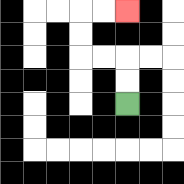{'start': '[5, 4]', 'end': '[5, 0]', 'path_directions': 'U,U,L,L,U,U,R,R', 'path_coordinates': '[[5, 4], [5, 3], [5, 2], [4, 2], [3, 2], [3, 1], [3, 0], [4, 0], [5, 0]]'}